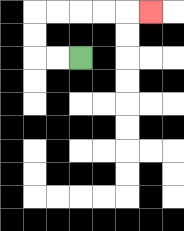{'start': '[3, 2]', 'end': '[6, 0]', 'path_directions': 'L,L,U,U,R,R,R,R,R', 'path_coordinates': '[[3, 2], [2, 2], [1, 2], [1, 1], [1, 0], [2, 0], [3, 0], [4, 0], [5, 0], [6, 0]]'}